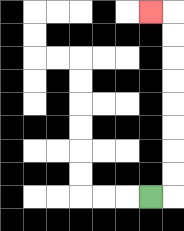{'start': '[6, 8]', 'end': '[6, 0]', 'path_directions': 'R,U,U,U,U,U,U,U,U,L', 'path_coordinates': '[[6, 8], [7, 8], [7, 7], [7, 6], [7, 5], [7, 4], [7, 3], [7, 2], [7, 1], [7, 0], [6, 0]]'}